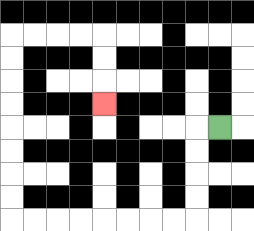{'start': '[9, 5]', 'end': '[4, 4]', 'path_directions': 'L,D,D,D,D,L,L,L,L,L,L,L,L,U,U,U,U,U,U,U,U,R,R,R,R,D,D,D', 'path_coordinates': '[[9, 5], [8, 5], [8, 6], [8, 7], [8, 8], [8, 9], [7, 9], [6, 9], [5, 9], [4, 9], [3, 9], [2, 9], [1, 9], [0, 9], [0, 8], [0, 7], [0, 6], [0, 5], [0, 4], [0, 3], [0, 2], [0, 1], [1, 1], [2, 1], [3, 1], [4, 1], [4, 2], [4, 3], [4, 4]]'}